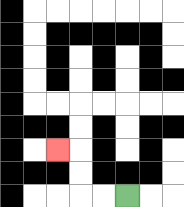{'start': '[5, 8]', 'end': '[2, 6]', 'path_directions': 'L,L,U,U,L', 'path_coordinates': '[[5, 8], [4, 8], [3, 8], [3, 7], [3, 6], [2, 6]]'}